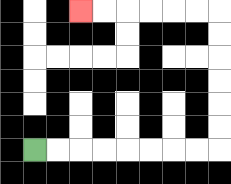{'start': '[1, 6]', 'end': '[3, 0]', 'path_directions': 'R,R,R,R,R,R,R,R,U,U,U,U,U,U,L,L,L,L,L,L', 'path_coordinates': '[[1, 6], [2, 6], [3, 6], [4, 6], [5, 6], [6, 6], [7, 6], [8, 6], [9, 6], [9, 5], [9, 4], [9, 3], [9, 2], [9, 1], [9, 0], [8, 0], [7, 0], [6, 0], [5, 0], [4, 0], [3, 0]]'}